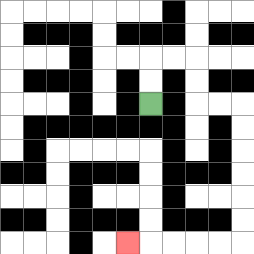{'start': '[6, 4]', 'end': '[5, 10]', 'path_directions': 'U,U,R,R,D,D,R,R,D,D,D,D,D,D,L,L,L,L,L', 'path_coordinates': '[[6, 4], [6, 3], [6, 2], [7, 2], [8, 2], [8, 3], [8, 4], [9, 4], [10, 4], [10, 5], [10, 6], [10, 7], [10, 8], [10, 9], [10, 10], [9, 10], [8, 10], [7, 10], [6, 10], [5, 10]]'}